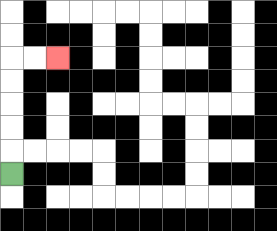{'start': '[0, 7]', 'end': '[2, 2]', 'path_directions': 'U,U,U,U,U,R,R', 'path_coordinates': '[[0, 7], [0, 6], [0, 5], [0, 4], [0, 3], [0, 2], [1, 2], [2, 2]]'}